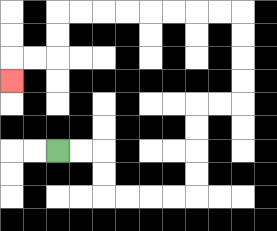{'start': '[2, 6]', 'end': '[0, 3]', 'path_directions': 'R,R,D,D,R,R,R,R,U,U,U,U,R,R,U,U,U,U,L,L,L,L,L,L,L,L,D,D,L,L,D', 'path_coordinates': '[[2, 6], [3, 6], [4, 6], [4, 7], [4, 8], [5, 8], [6, 8], [7, 8], [8, 8], [8, 7], [8, 6], [8, 5], [8, 4], [9, 4], [10, 4], [10, 3], [10, 2], [10, 1], [10, 0], [9, 0], [8, 0], [7, 0], [6, 0], [5, 0], [4, 0], [3, 0], [2, 0], [2, 1], [2, 2], [1, 2], [0, 2], [0, 3]]'}